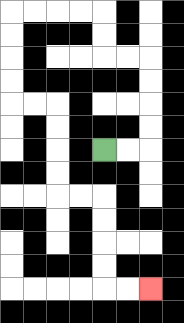{'start': '[4, 6]', 'end': '[6, 12]', 'path_directions': 'R,R,U,U,U,U,L,L,U,U,L,L,L,L,D,D,D,D,R,R,D,D,D,D,R,R,D,D,D,D,R,R', 'path_coordinates': '[[4, 6], [5, 6], [6, 6], [6, 5], [6, 4], [6, 3], [6, 2], [5, 2], [4, 2], [4, 1], [4, 0], [3, 0], [2, 0], [1, 0], [0, 0], [0, 1], [0, 2], [0, 3], [0, 4], [1, 4], [2, 4], [2, 5], [2, 6], [2, 7], [2, 8], [3, 8], [4, 8], [4, 9], [4, 10], [4, 11], [4, 12], [5, 12], [6, 12]]'}